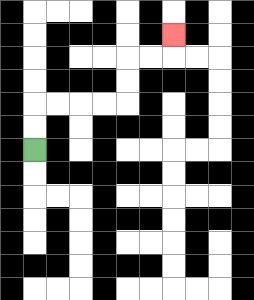{'start': '[1, 6]', 'end': '[7, 1]', 'path_directions': 'U,U,R,R,R,R,U,U,R,R,U', 'path_coordinates': '[[1, 6], [1, 5], [1, 4], [2, 4], [3, 4], [4, 4], [5, 4], [5, 3], [5, 2], [6, 2], [7, 2], [7, 1]]'}